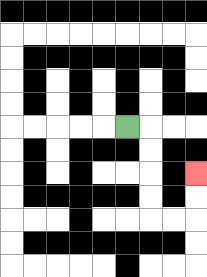{'start': '[5, 5]', 'end': '[8, 7]', 'path_directions': 'R,D,D,D,D,R,R,U,U', 'path_coordinates': '[[5, 5], [6, 5], [6, 6], [6, 7], [6, 8], [6, 9], [7, 9], [8, 9], [8, 8], [8, 7]]'}